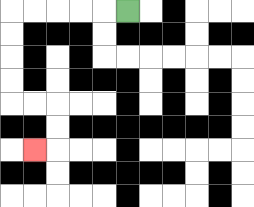{'start': '[5, 0]', 'end': '[1, 6]', 'path_directions': 'L,L,L,L,L,D,D,D,D,R,R,D,D,L', 'path_coordinates': '[[5, 0], [4, 0], [3, 0], [2, 0], [1, 0], [0, 0], [0, 1], [0, 2], [0, 3], [0, 4], [1, 4], [2, 4], [2, 5], [2, 6], [1, 6]]'}